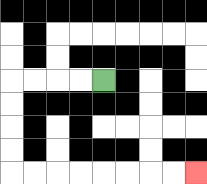{'start': '[4, 3]', 'end': '[8, 7]', 'path_directions': 'L,L,L,L,D,D,D,D,R,R,R,R,R,R,R,R', 'path_coordinates': '[[4, 3], [3, 3], [2, 3], [1, 3], [0, 3], [0, 4], [0, 5], [0, 6], [0, 7], [1, 7], [2, 7], [3, 7], [4, 7], [5, 7], [6, 7], [7, 7], [8, 7]]'}